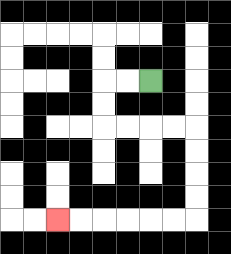{'start': '[6, 3]', 'end': '[2, 9]', 'path_directions': 'L,L,D,D,R,R,R,R,D,D,D,D,L,L,L,L,L,L', 'path_coordinates': '[[6, 3], [5, 3], [4, 3], [4, 4], [4, 5], [5, 5], [6, 5], [7, 5], [8, 5], [8, 6], [8, 7], [8, 8], [8, 9], [7, 9], [6, 9], [5, 9], [4, 9], [3, 9], [2, 9]]'}